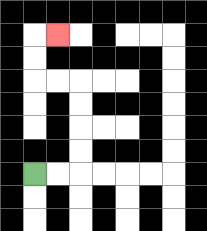{'start': '[1, 7]', 'end': '[2, 1]', 'path_directions': 'R,R,U,U,U,U,L,L,U,U,R', 'path_coordinates': '[[1, 7], [2, 7], [3, 7], [3, 6], [3, 5], [3, 4], [3, 3], [2, 3], [1, 3], [1, 2], [1, 1], [2, 1]]'}